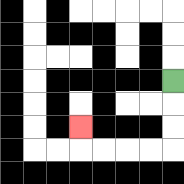{'start': '[7, 3]', 'end': '[3, 5]', 'path_directions': 'D,D,D,L,L,L,L,U', 'path_coordinates': '[[7, 3], [7, 4], [7, 5], [7, 6], [6, 6], [5, 6], [4, 6], [3, 6], [3, 5]]'}